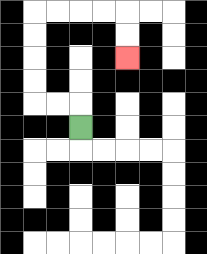{'start': '[3, 5]', 'end': '[5, 2]', 'path_directions': 'U,L,L,U,U,U,U,R,R,R,R,D,D', 'path_coordinates': '[[3, 5], [3, 4], [2, 4], [1, 4], [1, 3], [1, 2], [1, 1], [1, 0], [2, 0], [3, 0], [4, 0], [5, 0], [5, 1], [5, 2]]'}